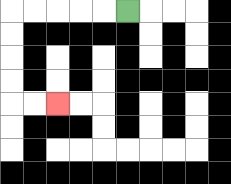{'start': '[5, 0]', 'end': '[2, 4]', 'path_directions': 'L,L,L,L,L,D,D,D,D,R,R', 'path_coordinates': '[[5, 0], [4, 0], [3, 0], [2, 0], [1, 0], [0, 0], [0, 1], [0, 2], [0, 3], [0, 4], [1, 4], [2, 4]]'}